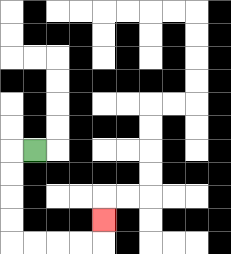{'start': '[1, 6]', 'end': '[4, 9]', 'path_directions': 'L,D,D,D,D,R,R,R,R,U', 'path_coordinates': '[[1, 6], [0, 6], [0, 7], [0, 8], [0, 9], [0, 10], [1, 10], [2, 10], [3, 10], [4, 10], [4, 9]]'}